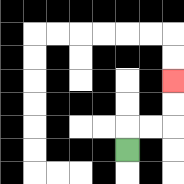{'start': '[5, 6]', 'end': '[7, 3]', 'path_directions': 'U,R,R,U,U', 'path_coordinates': '[[5, 6], [5, 5], [6, 5], [7, 5], [7, 4], [7, 3]]'}